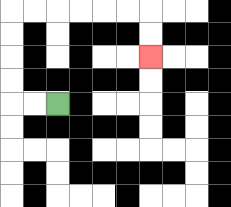{'start': '[2, 4]', 'end': '[6, 2]', 'path_directions': 'L,L,U,U,U,U,R,R,R,R,R,R,D,D', 'path_coordinates': '[[2, 4], [1, 4], [0, 4], [0, 3], [0, 2], [0, 1], [0, 0], [1, 0], [2, 0], [3, 0], [4, 0], [5, 0], [6, 0], [6, 1], [6, 2]]'}